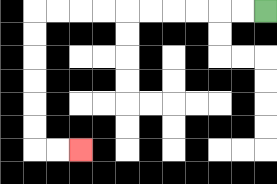{'start': '[11, 0]', 'end': '[3, 6]', 'path_directions': 'L,L,L,L,L,L,L,L,L,L,D,D,D,D,D,D,R,R', 'path_coordinates': '[[11, 0], [10, 0], [9, 0], [8, 0], [7, 0], [6, 0], [5, 0], [4, 0], [3, 0], [2, 0], [1, 0], [1, 1], [1, 2], [1, 3], [1, 4], [1, 5], [1, 6], [2, 6], [3, 6]]'}